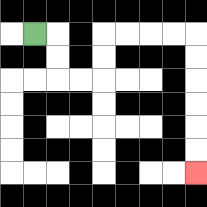{'start': '[1, 1]', 'end': '[8, 7]', 'path_directions': 'R,D,D,R,R,U,U,R,R,R,R,D,D,D,D,D,D', 'path_coordinates': '[[1, 1], [2, 1], [2, 2], [2, 3], [3, 3], [4, 3], [4, 2], [4, 1], [5, 1], [6, 1], [7, 1], [8, 1], [8, 2], [8, 3], [8, 4], [8, 5], [8, 6], [8, 7]]'}